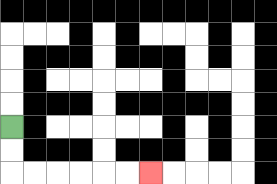{'start': '[0, 5]', 'end': '[6, 7]', 'path_directions': 'D,D,R,R,R,R,R,R', 'path_coordinates': '[[0, 5], [0, 6], [0, 7], [1, 7], [2, 7], [3, 7], [4, 7], [5, 7], [6, 7]]'}